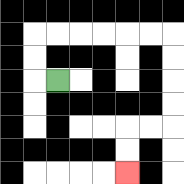{'start': '[2, 3]', 'end': '[5, 7]', 'path_directions': 'L,U,U,R,R,R,R,R,R,D,D,D,D,L,L,D,D', 'path_coordinates': '[[2, 3], [1, 3], [1, 2], [1, 1], [2, 1], [3, 1], [4, 1], [5, 1], [6, 1], [7, 1], [7, 2], [7, 3], [7, 4], [7, 5], [6, 5], [5, 5], [5, 6], [5, 7]]'}